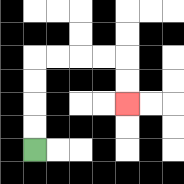{'start': '[1, 6]', 'end': '[5, 4]', 'path_directions': 'U,U,U,U,R,R,R,R,D,D', 'path_coordinates': '[[1, 6], [1, 5], [1, 4], [1, 3], [1, 2], [2, 2], [3, 2], [4, 2], [5, 2], [5, 3], [5, 4]]'}